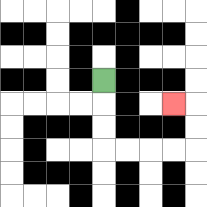{'start': '[4, 3]', 'end': '[7, 4]', 'path_directions': 'D,D,D,R,R,R,R,U,U,L', 'path_coordinates': '[[4, 3], [4, 4], [4, 5], [4, 6], [5, 6], [6, 6], [7, 6], [8, 6], [8, 5], [8, 4], [7, 4]]'}